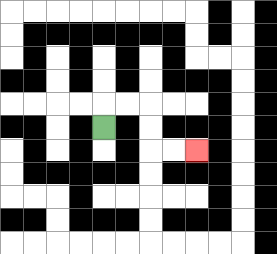{'start': '[4, 5]', 'end': '[8, 6]', 'path_directions': 'U,R,R,D,D,R,R', 'path_coordinates': '[[4, 5], [4, 4], [5, 4], [6, 4], [6, 5], [6, 6], [7, 6], [8, 6]]'}